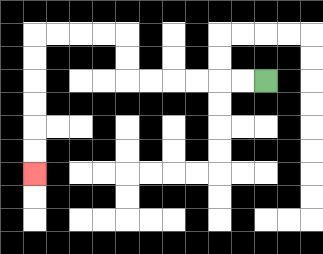{'start': '[11, 3]', 'end': '[1, 7]', 'path_directions': 'L,L,L,L,L,L,U,U,L,L,L,L,D,D,D,D,D,D', 'path_coordinates': '[[11, 3], [10, 3], [9, 3], [8, 3], [7, 3], [6, 3], [5, 3], [5, 2], [5, 1], [4, 1], [3, 1], [2, 1], [1, 1], [1, 2], [1, 3], [1, 4], [1, 5], [1, 6], [1, 7]]'}